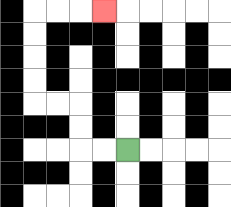{'start': '[5, 6]', 'end': '[4, 0]', 'path_directions': 'L,L,U,U,L,L,U,U,U,U,R,R,R', 'path_coordinates': '[[5, 6], [4, 6], [3, 6], [3, 5], [3, 4], [2, 4], [1, 4], [1, 3], [1, 2], [1, 1], [1, 0], [2, 0], [3, 0], [4, 0]]'}